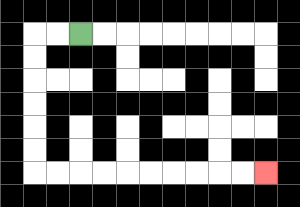{'start': '[3, 1]', 'end': '[11, 7]', 'path_directions': 'L,L,D,D,D,D,D,D,R,R,R,R,R,R,R,R,R,R', 'path_coordinates': '[[3, 1], [2, 1], [1, 1], [1, 2], [1, 3], [1, 4], [1, 5], [1, 6], [1, 7], [2, 7], [3, 7], [4, 7], [5, 7], [6, 7], [7, 7], [8, 7], [9, 7], [10, 7], [11, 7]]'}